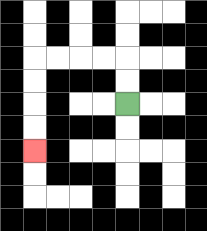{'start': '[5, 4]', 'end': '[1, 6]', 'path_directions': 'U,U,L,L,L,L,D,D,D,D', 'path_coordinates': '[[5, 4], [5, 3], [5, 2], [4, 2], [3, 2], [2, 2], [1, 2], [1, 3], [1, 4], [1, 5], [1, 6]]'}